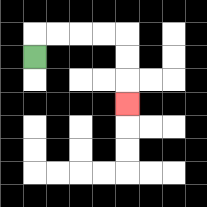{'start': '[1, 2]', 'end': '[5, 4]', 'path_directions': 'U,R,R,R,R,D,D,D', 'path_coordinates': '[[1, 2], [1, 1], [2, 1], [3, 1], [4, 1], [5, 1], [5, 2], [5, 3], [5, 4]]'}